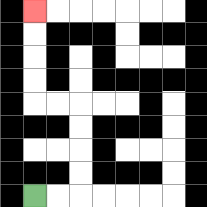{'start': '[1, 8]', 'end': '[1, 0]', 'path_directions': 'R,R,U,U,U,U,L,L,U,U,U,U', 'path_coordinates': '[[1, 8], [2, 8], [3, 8], [3, 7], [3, 6], [3, 5], [3, 4], [2, 4], [1, 4], [1, 3], [1, 2], [1, 1], [1, 0]]'}